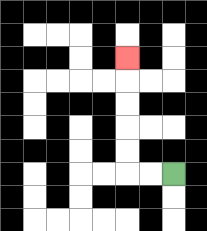{'start': '[7, 7]', 'end': '[5, 2]', 'path_directions': 'L,L,U,U,U,U,U', 'path_coordinates': '[[7, 7], [6, 7], [5, 7], [5, 6], [5, 5], [5, 4], [5, 3], [5, 2]]'}